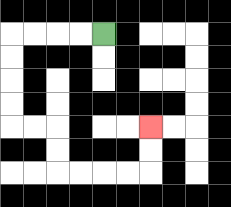{'start': '[4, 1]', 'end': '[6, 5]', 'path_directions': 'L,L,L,L,D,D,D,D,R,R,D,D,R,R,R,R,U,U', 'path_coordinates': '[[4, 1], [3, 1], [2, 1], [1, 1], [0, 1], [0, 2], [0, 3], [0, 4], [0, 5], [1, 5], [2, 5], [2, 6], [2, 7], [3, 7], [4, 7], [5, 7], [6, 7], [6, 6], [6, 5]]'}